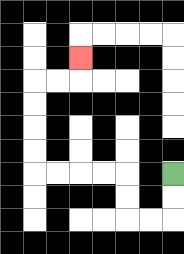{'start': '[7, 7]', 'end': '[3, 2]', 'path_directions': 'D,D,L,L,U,U,L,L,L,L,U,U,U,U,R,R,U', 'path_coordinates': '[[7, 7], [7, 8], [7, 9], [6, 9], [5, 9], [5, 8], [5, 7], [4, 7], [3, 7], [2, 7], [1, 7], [1, 6], [1, 5], [1, 4], [1, 3], [2, 3], [3, 3], [3, 2]]'}